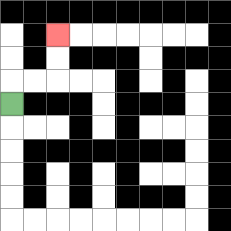{'start': '[0, 4]', 'end': '[2, 1]', 'path_directions': 'U,R,R,U,U', 'path_coordinates': '[[0, 4], [0, 3], [1, 3], [2, 3], [2, 2], [2, 1]]'}